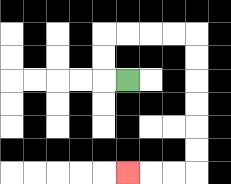{'start': '[5, 3]', 'end': '[5, 7]', 'path_directions': 'L,U,U,R,R,R,R,D,D,D,D,D,D,L,L,L', 'path_coordinates': '[[5, 3], [4, 3], [4, 2], [4, 1], [5, 1], [6, 1], [7, 1], [8, 1], [8, 2], [8, 3], [8, 4], [8, 5], [8, 6], [8, 7], [7, 7], [6, 7], [5, 7]]'}